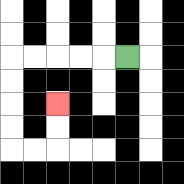{'start': '[5, 2]', 'end': '[2, 4]', 'path_directions': 'L,L,L,L,L,D,D,D,D,R,R,U,U', 'path_coordinates': '[[5, 2], [4, 2], [3, 2], [2, 2], [1, 2], [0, 2], [0, 3], [0, 4], [0, 5], [0, 6], [1, 6], [2, 6], [2, 5], [2, 4]]'}